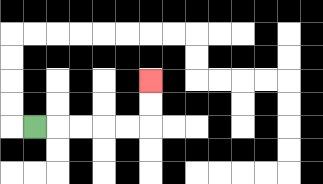{'start': '[1, 5]', 'end': '[6, 3]', 'path_directions': 'R,R,R,R,R,U,U', 'path_coordinates': '[[1, 5], [2, 5], [3, 5], [4, 5], [5, 5], [6, 5], [6, 4], [6, 3]]'}